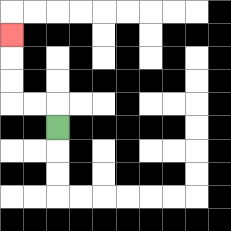{'start': '[2, 5]', 'end': '[0, 1]', 'path_directions': 'U,L,L,U,U,U', 'path_coordinates': '[[2, 5], [2, 4], [1, 4], [0, 4], [0, 3], [0, 2], [0, 1]]'}